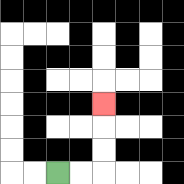{'start': '[2, 7]', 'end': '[4, 4]', 'path_directions': 'R,R,U,U,U', 'path_coordinates': '[[2, 7], [3, 7], [4, 7], [4, 6], [4, 5], [4, 4]]'}